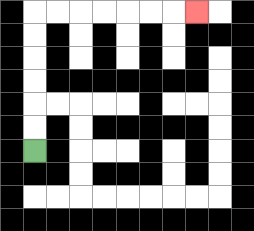{'start': '[1, 6]', 'end': '[8, 0]', 'path_directions': 'U,U,U,U,U,U,R,R,R,R,R,R,R', 'path_coordinates': '[[1, 6], [1, 5], [1, 4], [1, 3], [1, 2], [1, 1], [1, 0], [2, 0], [3, 0], [4, 0], [5, 0], [6, 0], [7, 0], [8, 0]]'}